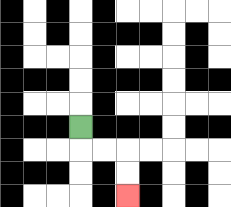{'start': '[3, 5]', 'end': '[5, 8]', 'path_directions': 'D,R,R,D,D', 'path_coordinates': '[[3, 5], [3, 6], [4, 6], [5, 6], [5, 7], [5, 8]]'}